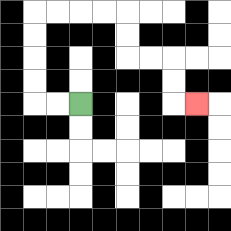{'start': '[3, 4]', 'end': '[8, 4]', 'path_directions': 'L,L,U,U,U,U,R,R,R,R,D,D,R,R,D,D,R', 'path_coordinates': '[[3, 4], [2, 4], [1, 4], [1, 3], [1, 2], [1, 1], [1, 0], [2, 0], [3, 0], [4, 0], [5, 0], [5, 1], [5, 2], [6, 2], [7, 2], [7, 3], [7, 4], [8, 4]]'}